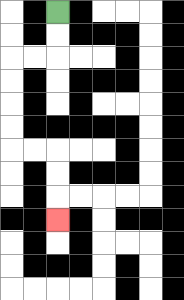{'start': '[2, 0]', 'end': '[2, 9]', 'path_directions': 'D,D,L,L,D,D,D,D,R,R,D,D,D', 'path_coordinates': '[[2, 0], [2, 1], [2, 2], [1, 2], [0, 2], [0, 3], [0, 4], [0, 5], [0, 6], [1, 6], [2, 6], [2, 7], [2, 8], [2, 9]]'}